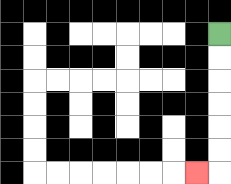{'start': '[9, 1]', 'end': '[8, 7]', 'path_directions': 'D,D,D,D,D,D,L', 'path_coordinates': '[[9, 1], [9, 2], [9, 3], [9, 4], [9, 5], [9, 6], [9, 7], [8, 7]]'}